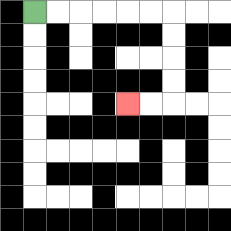{'start': '[1, 0]', 'end': '[5, 4]', 'path_directions': 'R,R,R,R,R,R,D,D,D,D,L,L', 'path_coordinates': '[[1, 0], [2, 0], [3, 0], [4, 0], [5, 0], [6, 0], [7, 0], [7, 1], [7, 2], [7, 3], [7, 4], [6, 4], [5, 4]]'}